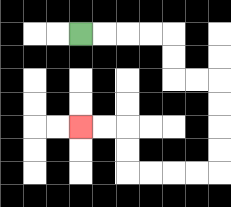{'start': '[3, 1]', 'end': '[3, 5]', 'path_directions': 'R,R,R,R,D,D,R,R,D,D,D,D,L,L,L,L,U,U,L,L', 'path_coordinates': '[[3, 1], [4, 1], [5, 1], [6, 1], [7, 1], [7, 2], [7, 3], [8, 3], [9, 3], [9, 4], [9, 5], [9, 6], [9, 7], [8, 7], [7, 7], [6, 7], [5, 7], [5, 6], [5, 5], [4, 5], [3, 5]]'}